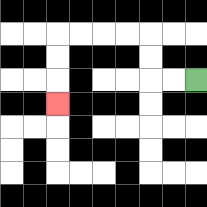{'start': '[8, 3]', 'end': '[2, 4]', 'path_directions': 'L,L,U,U,L,L,L,L,D,D,D', 'path_coordinates': '[[8, 3], [7, 3], [6, 3], [6, 2], [6, 1], [5, 1], [4, 1], [3, 1], [2, 1], [2, 2], [2, 3], [2, 4]]'}